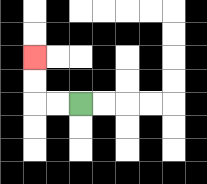{'start': '[3, 4]', 'end': '[1, 2]', 'path_directions': 'L,L,U,U', 'path_coordinates': '[[3, 4], [2, 4], [1, 4], [1, 3], [1, 2]]'}